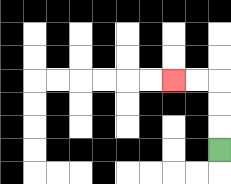{'start': '[9, 6]', 'end': '[7, 3]', 'path_directions': 'U,U,U,L,L', 'path_coordinates': '[[9, 6], [9, 5], [9, 4], [9, 3], [8, 3], [7, 3]]'}